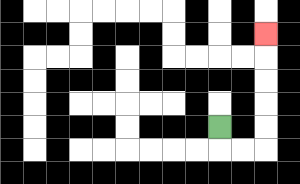{'start': '[9, 5]', 'end': '[11, 1]', 'path_directions': 'D,R,R,U,U,U,U,U', 'path_coordinates': '[[9, 5], [9, 6], [10, 6], [11, 6], [11, 5], [11, 4], [11, 3], [11, 2], [11, 1]]'}